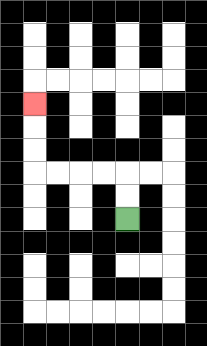{'start': '[5, 9]', 'end': '[1, 4]', 'path_directions': 'U,U,L,L,L,L,U,U,U', 'path_coordinates': '[[5, 9], [5, 8], [5, 7], [4, 7], [3, 7], [2, 7], [1, 7], [1, 6], [1, 5], [1, 4]]'}